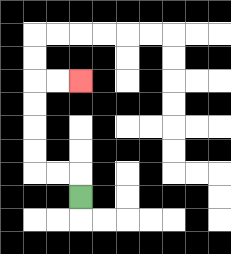{'start': '[3, 8]', 'end': '[3, 3]', 'path_directions': 'U,L,L,U,U,U,U,R,R', 'path_coordinates': '[[3, 8], [3, 7], [2, 7], [1, 7], [1, 6], [1, 5], [1, 4], [1, 3], [2, 3], [3, 3]]'}